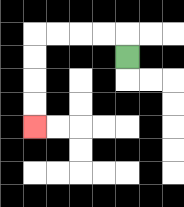{'start': '[5, 2]', 'end': '[1, 5]', 'path_directions': 'U,L,L,L,L,D,D,D,D', 'path_coordinates': '[[5, 2], [5, 1], [4, 1], [3, 1], [2, 1], [1, 1], [1, 2], [1, 3], [1, 4], [1, 5]]'}